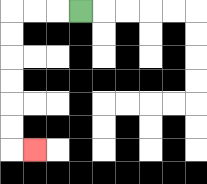{'start': '[3, 0]', 'end': '[1, 6]', 'path_directions': 'L,L,L,D,D,D,D,D,D,R', 'path_coordinates': '[[3, 0], [2, 0], [1, 0], [0, 0], [0, 1], [0, 2], [0, 3], [0, 4], [0, 5], [0, 6], [1, 6]]'}